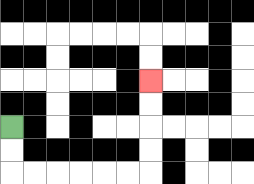{'start': '[0, 5]', 'end': '[6, 3]', 'path_directions': 'D,D,R,R,R,R,R,R,U,U,U,U', 'path_coordinates': '[[0, 5], [0, 6], [0, 7], [1, 7], [2, 7], [3, 7], [4, 7], [5, 7], [6, 7], [6, 6], [6, 5], [6, 4], [6, 3]]'}